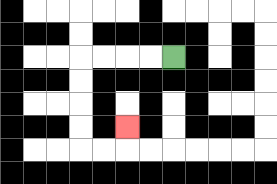{'start': '[7, 2]', 'end': '[5, 5]', 'path_directions': 'L,L,L,L,D,D,D,D,R,R,U', 'path_coordinates': '[[7, 2], [6, 2], [5, 2], [4, 2], [3, 2], [3, 3], [3, 4], [3, 5], [3, 6], [4, 6], [5, 6], [5, 5]]'}